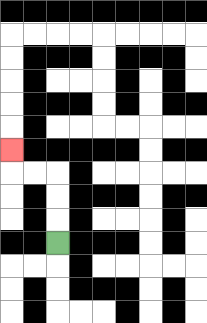{'start': '[2, 10]', 'end': '[0, 6]', 'path_directions': 'U,U,U,L,L,U', 'path_coordinates': '[[2, 10], [2, 9], [2, 8], [2, 7], [1, 7], [0, 7], [0, 6]]'}